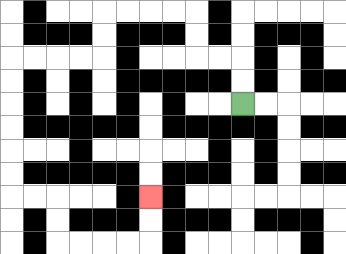{'start': '[10, 4]', 'end': '[6, 8]', 'path_directions': 'U,U,L,L,U,U,L,L,L,L,D,D,L,L,L,L,D,D,D,D,D,D,R,R,D,D,R,R,R,R,U,U', 'path_coordinates': '[[10, 4], [10, 3], [10, 2], [9, 2], [8, 2], [8, 1], [8, 0], [7, 0], [6, 0], [5, 0], [4, 0], [4, 1], [4, 2], [3, 2], [2, 2], [1, 2], [0, 2], [0, 3], [0, 4], [0, 5], [0, 6], [0, 7], [0, 8], [1, 8], [2, 8], [2, 9], [2, 10], [3, 10], [4, 10], [5, 10], [6, 10], [6, 9], [6, 8]]'}